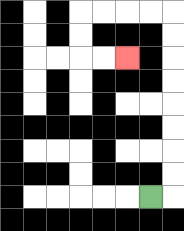{'start': '[6, 8]', 'end': '[5, 2]', 'path_directions': 'R,U,U,U,U,U,U,U,U,L,L,L,L,D,D,R,R', 'path_coordinates': '[[6, 8], [7, 8], [7, 7], [7, 6], [7, 5], [7, 4], [7, 3], [7, 2], [7, 1], [7, 0], [6, 0], [5, 0], [4, 0], [3, 0], [3, 1], [3, 2], [4, 2], [5, 2]]'}